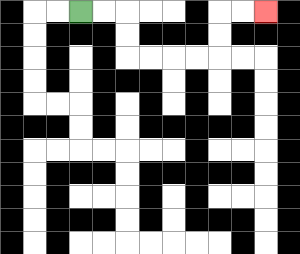{'start': '[3, 0]', 'end': '[11, 0]', 'path_directions': 'R,R,D,D,R,R,R,R,U,U,R,R', 'path_coordinates': '[[3, 0], [4, 0], [5, 0], [5, 1], [5, 2], [6, 2], [7, 2], [8, 2], [9, 2], [9, 1], [9, 0], [10, 0], [11, 0]]'}